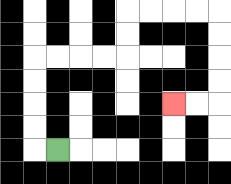{'start': '[2, 6]', 'end': '[7, 4]', 'path_directions': 'L,U,U,U,U,R,R,R,R,U,U,R,R,R,R,D,D,D,D,L,L', 'path_coordinates': '[[2, 6], [1, 6], [1, 5], [1, 4], [1, 3], [1, 2], [2, 2], [3, 2], [4, 2], [5, 2], [5, 1], [5, 0], [6, 0], [7, 0], [8, 0], [9, 0], [9, 1], [9, 2], [9, 3], [9, 4], [8, 4], [7, 4]]'}